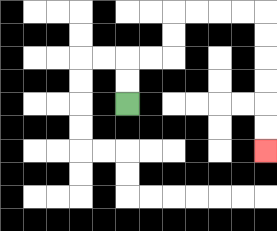{'start': '[5, 4]', 'end': '[11, 6]', 'path_directions': 'U,U,R,R,U,U,R,R,R,R,D,D,D,D,D,D', 'path_coordinates': '[[5, 4], [5, 3], [5, 2], [6, 2], [7, 2], [7, 1], [7, 0], [8, 0], [9, 0], [10, 0], [11, 0], [11, 1], [11, 2], [11, 3], [11, 4], [11, 5], [11, 6]]'}